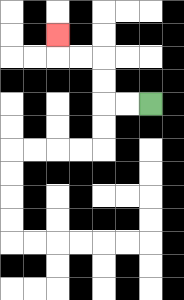{'start': '[6, 4]', 'end': '[2, 1]', 'path_directions': 'L,L,U,U,L,L,U', 'path_coordinates': '[[6, 4], [5, 4], [4, 4], [4, 3], [4, 2], [3, 2], [2, 2], [2, 1]]'}